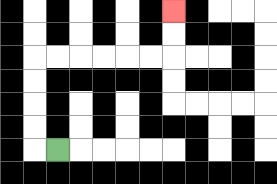{'start': '[2, 6]', 'end': '[7, 0]', 'path_directions': 'L,U,U,U,U,R,R,R,R,R,R,U,U', 'path_coordinates': '[[2, 6], [1, 6], [1, 5], [1, 4], [1, 3], [1, 2], [2, 2], [3, 2], [4, 2], [5, 2], [6, 2], [7, 2], [7, 1], [7, 0]]'}